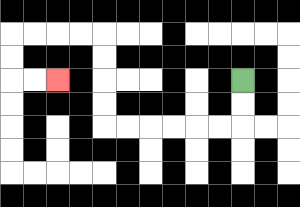{'start': '[10, 3]', 'end': '[2, 3]', 'path_directions': 'D,D,L,L,L,L,L,L,U,U,U,U,L,L,L,L,D,D,R,R', 'path_coordinates': '[[10, 3], [10, 4], [10, 5], [9, 5], [8, 5], [7, 5], [6, 5], [5, 5], [4, 5], [4, 4], [4, 3], [4, 2], [4, 1], [3, 1], [2, 1], [1, 1], [0, 1], [0, 2], [0, 3], [1, 3], [2, 3]]'}